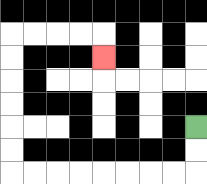{'start': '[8, 5]', 'end': '[4, 2]', 'path_directions': 'D,D,L,L,L,L,L,L,L,L,U,U,U,U,U,U,R,R,R,R,D', 'path_coordinates': '[[8, 5], [8, 6], [8, 7], [7, 7], [6, 7], [5, 7], [4, 7], [3, 7], [2, 7], [1, 7], [0, 7], [0, 6], [0, 5], [0, 4], [0, 3], [0, 2], [0, 1], [1, 1], [2, 1], [3, 1], [4, 1], [4, 2]]'}